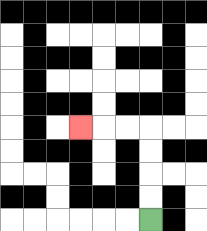{'start': '[6, 9]', 'end': '[3, 5]', 'path_directions': 'U,U,U,U,L,L,L', 'path_coordinates': '[[6, 9], [6, 8], [6, 7], [6, 6], [6, 5], [5, 5], [4, 5], [3, 5]]'}